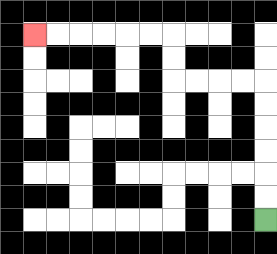{'start': '[11, 9]', 'end': '[1, 1]', 'path_directions': 'U,U,U,U,U,U,L,L,L,L,U,U,L,L,L,L,L,L', 'path_coordinates': '[[11, 9], [11, 8], [11, 7], [11, 6], [11, 5], [11, 4], [11, 3], [10, 3], [9, 3], [8, 3], [7, 3], [7, 2], [7, 1], [6, 1], [5, 1], [4, 1], [3, 1], [2, 1], [1, 1]]'}